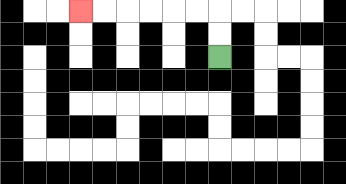{'start': '[9, 2]', 'end': '[3, 0]', 'path_directions': 'U,U,L,L,L,L,L,L', 'path_coordinates': '[[9, 2], [9, 1], [9, 0], [8, 0], [7, 0], [6, 0], [5, 0], [4, 0], [3, 0]]'}